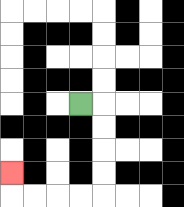{'start': '[3, 4]', 'end': '[0, 7]', 'path_directions': 'R,D,D,D,D,L,L,L,L,U', 'path_coordinates': '[[3, 4], [4, 4], [4, 5], [4, 6], [4, 7], [4, 8], [3, 8], [2, 8], [1, 8], [0, 8], [0, 7]]'}